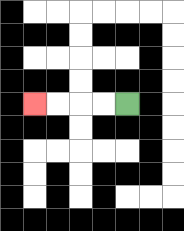{'start': '[5, 4]', 'end': '[1, 4]', 'path_directions': 'L,L,L,L', 'path_coordinates': '[[5, 4], [4, 4], [3, 4], [2, 4], [1, 4]]'}